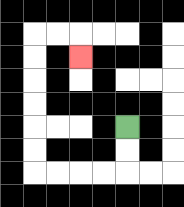{'start': '[5, 5]', 'end': '[3, 2]', 'path_directions': 'D,D,L,L,L,L,U,U,U,U,U,U,R,R,D', 'path_coordinates': '[[5, 5], [5, 6], [5, 7], [4, 7], [3, 7], [2, 7], [1, 7], [1, 6], [1, 5], [1, 4], [1, 3], [1, 2], [1, 1], [2, 1], [3, 1], [3, 2]]'}